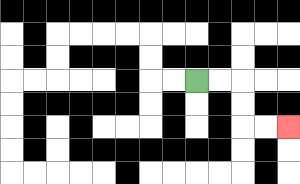{'start': '[8, 3]', 'end': '[12, 5]', 'path_directions': 'R,R,D,D,R,R', 'path_coordinates': '[[8, 3], [9, 3], [10, 3], [10, 4], [10, 5], [11, 5], [12, 5]]'}